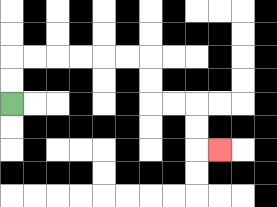{'start': '[0, 4]', 'end': '[9, 6]', 'path_directions': 'U,U,R,R,R,R,R,R,D,D,R,R,D,D,R', 'path_coordinates': '[[0, 4], [0, 3], [0, 2], [1, 2], [2, 2], [3, 2], [4, 2], [5, 2], [6, 2], [6, 3], [6, 4], [7, 4], [8, 4], [8, 5], [8, 6], [9, 6]]'}